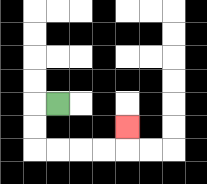{'start': '[2, 4]', 'end': '[5, 5]', 'path_directions': 'L,D,D,R,R,R,R,U', 'path_coordinates': '[[2, 4], [1, 4], [1, 5], [1, 6], [2, 6], [3, 6], [4, 6], [5, 6], [5, 5]]'}